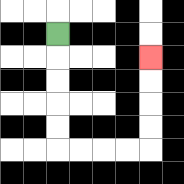{'start': '[2, 1]', 'end': '[6, 2]', 'path_directions': 'D,D,D,D,D,R,R,R,R,U,U,U,U', 'path_coordinates': '[[2, 1], [2, 2], [2, 3], [2, 4], [2, 5], [2, 6], [3, 6], [4, 6], [5, 6], [6, 6], [6, 5], [6, 4], [6, 3], [6, 2]]'}